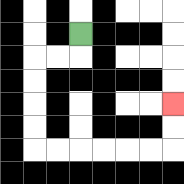{'start': '[3, 1]', 'end': '[7, 4]', 'path_directions': 'D,L,L,D,D,D,D,R,R,R,R,R,R,U,U', 'path_coordinates': '[[3, 1], [3, 2], [2, 2], [1, 2], [1, 3], [1, 4], [1, 5], [1, 6], [2, 6], [3, 6], [4, 6], [5, 6], [6, 6], [7, 6], [7, 5], [7, 4]]'}